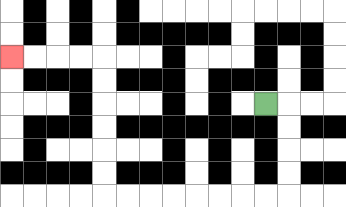{'start': '[11, 4]', 'end': '[0, 2]', 'path_directions': 'R,D,D,D,D,L,L,L,L,L,L,L,L,U,U,U,U,U,U,L,L,L,L', 'path_coordinates': '[[11, 4], [12, 4], [12, 5], [12, 6], [12, 7], [12, 8], [11, 8], [10, 8], [9, 8], [8, 8], [7, 8], [6, 8], [5, 8], [4, 8], [4, 7], [4, 6], [4, 5], [4, 4], [4, 3], [4, 2], [3, 2], [2, 2], [1, 2], [0, 2]]'}